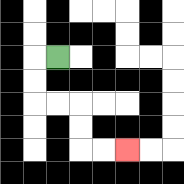{'start': '[2, 2]', 'end': '[5, 6]', 'path_directions': 'L,D,D,R,R,D,D,R,R', 'path_coordinates': '[[2, 2], [1, 2], [1, 3], [1, 4], [2, 4], [3, 4], [3, 5], [3, 6], [4, 6], [5, 6]]'}